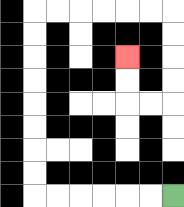{'start': '[7, 8]', 'end': '[5, 2]', 'path_directions': 'L,L,L,L,L,L,U,U,U,U,U,U,U,U,R,R,R,R,R,R,D,D,D,D,L,L,U,U', 'path_coordinates': '[[7, 8], [6, 8], [5, 8], [4, 8], [3, 8], [2, 8], [1, 8], [1, 7], [1, 6], [1, 5], [1, 4], [1, 3], [1, 2], [1, 1], [1, 0], [2, 0], [3, 0], [4, 0], [5, 0], [6, 0], [7, 0], [7, 1], [7, 2], [7, 3], [7, 4], [6, 4], [5, 4], [5, 3], [5, 2]]'}